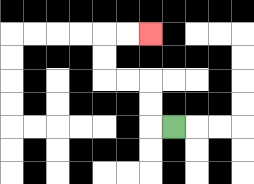{'start': '[7, 5]', 'end': '[6, 1]', 'path_directions': 'L,U,U,L,L,U,U,R,R', 'path_coordinates': '[[7, 5], [6, 5], [6, 4], [6, 3], [5, 3], [4, 3], [4, 2], [4, 1], [5, 1], [6, 1]]'}